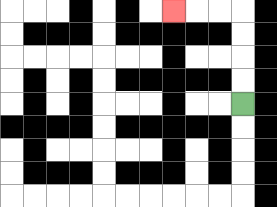{'start': '[10, 4]', 'end': '[7, 0]', 'path_directions': 'U,U,U,U,L,L,L', 'path_coordinates': '[[10, 4], [10, 3], [10, 2], [10, 1], [10, 0], [9, 0], [8, 0], [7, 0]]'}